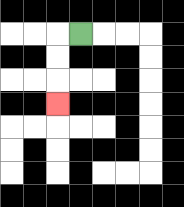{'start': '[3, 1]', 'end': '[2, 4]', 'path_directions': 'L,D,D,D', 'path_coordinates': '[[3, 1], [2, 1], [2, 2], [2, 3], [2, 4]]'}